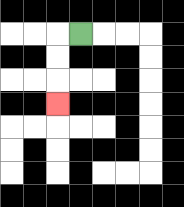{'start': '[3, 1]', 'end': '[2, 4]', 'path_directions': 'L,D,D,D', 'path_coordinates': '[[3, 1], [2, 1], [2, 2], [2, 3], [2, 4]]'}